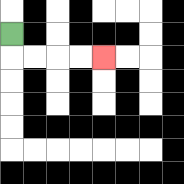{'start': '[0, 1]', 'end': '[4, 2]', 'path_directions': 'D,R,R,R,R', 'path_coordinates': '[[0, 1], [0, 2], [1, 2], [2, 2], [3, 2], [4, 2]]'}